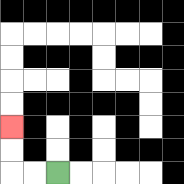{'start': '[2, 7]', 'end': '[0, 5]', 'path_directions': 'L,L,U,U', 'path_coordinates': '[[2, 7], [1, 7], [0, 7], [0, 6], [0, 5]]'}